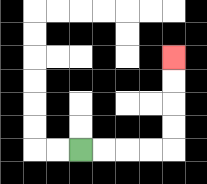{'start': '[3, 6]', 'end': '[7, 2]', 'path_directions': 'R,R,R,R,U,U,U,U', 'path_coordinates': '[[3, 6], [4, 6], [5, 6], [6, 6], [7, 6], [7, 5], [7, 4], [7, 3], [7, 2]]'}